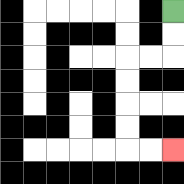{'start': '[7, 0]', 'end': '[7, 6]', 'path_directions': 'D,D,L,L,D,D,D,D,R,R', 'path_coordinates': '[[7, 0], [7, 1], [7, 2], [6, 2], [5, 2], [5, 3], [5, 4], [5, 5], [5, 6], [6, 6], [7, 6]]'}